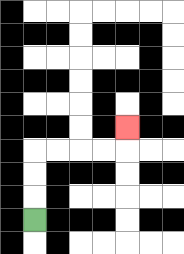{'start': '[1, 9]', 'end': '[5, 5]', 'path_directions': 'U,U,U,R,R,R,R,U', 'path_coordinates': '[[1, 9], [1, 8], [1, 7], [1, 6], [2, 6], [3, 6], [4, 6], [5, 6], [5, 5]]'}